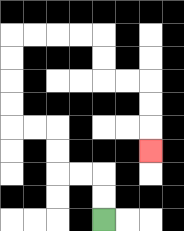{'start': '[4, 9]', 'end': '[6, 6]', 'path_directions': 'U,U,L,L,U,U,L,L,U,U,U,U,R,R,R,R,D,D,R,R,D,D,D', 'path_coordinates': '[[4, 9], [4, 8], [4, 7], [3, 7], [2, 7], [2, 6], [2, 5], [1, 5], [0, 5], [0, 4], [0, 3], [0, 2], [0, 1], [1, 1], [2, 1], [3, 1], [4, 1], [4, 2], [4, 3], [5, 3], [6, 3], [6, 4], [6, 5], [6, 6]]'}